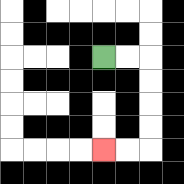{'start': '[4, 2]', 'end': '[4, 6]', 'path_directions': 'R,R,D,D,D,D,L,L', 'path_coordinates': '[[4, 2], [5, 2], [6, 2], [6, 3], [6, 4], [6, 5], [6, 6], [5, 6], [4, 6]]'}